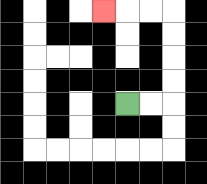{'start': '[5, 4]', 'end': '[4, 0]', 'path_directions': 'R,R,U,U,U,U,L,L,L', 'path_coordinates': '[[5, 4], [6, 4], [7, 4], [7, 3], [7, 2], [7, 1], [7, 0], [6, 0], [5, 0], [4, 0]]'}